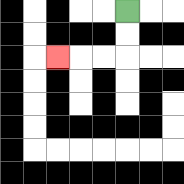{'start': '[5, 0]', 'end': '[2, 2]', 'path_directions': 'D,D,L,L,L', 'path_coordinates': '[[5, 0], [5, 1], [5, 2], [4, 2], [3, 2], [2, 2]]'}